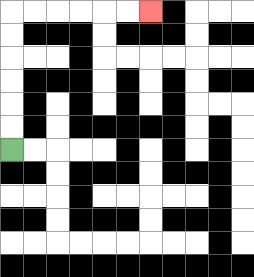{'start': '[0, 6]', 'end': '[6, 0]', 'path_directions': 'U,U,U,U,U,U,R,R,R,R,R,R', 'path_coordinates': '[[0, 6], [0, 5], [0, 4], [0, 3], [0, 2], [0, 1], [0, 0], [1, 0], [2, 0], [3, 0], [4, 0], [5, 0], [6, 0]]'}